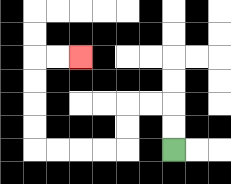{'start': '[7, 6]', 'end': '[3, 2]', 'path_directions': 'U,U,L,L,D,D,L,L,L,L,U,U,U,U,R,R', 'path_coordinates': '[[7, 6], [7, 5], [7, 4], [6, 4], [5, 4], [5, 5], [5, 6], [4, 6], [3, 6], [2, 6], [1, 6], [1, 5], [1, 4], [1, 3], [1, 2], [2, 2], [3, 2]]'}